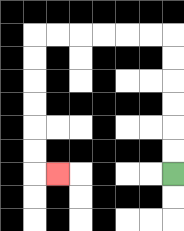{'start': '[7, 7]', 'end': '[2, 7]', 'path_directions': 'U,U,U,U,U,U,L,L,L,L,L,L,D,D,D,D,D,D,R', 'path_coordinates': '[[7, 7], [7, 6], [7, 5], [7, 4], [7, 3], [7, 2], [7, 1], [6, 1], [5, 1], [4, 1], [3, 1], [2, 1], [1, 1], [1, 2], [1, 3], [1, 4], [1, 5], [1, 6], [1, 7], [2, 7]]'}